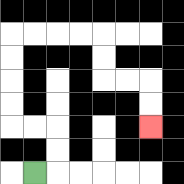{'start': '[1, 7]', 'end': '[6, 5]', 'path_directions': 'R,U,U,L,L,U,U,U,U,R,R,R,R,D,D,R,R,D,D', 'path_coordinates': '[[1, 7], [2, 7], [2, 6], [2, 5], [1, 5], [0, 5], [0, 4], [0, 3], [0, 2], [0, 1], [1, 1], [2, 1], [3, 1], [4, 1], [4, 2], [4, 3], [5, 3], [6, 3], [6, 4], [6, 5]]'}